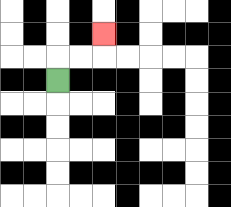{'start': '[2, 3]', 'end': '[4, 1]', 'path_directions': 'U,R,R,U', 'path_coordinates': '[[2, 3], [2, 2], [3, 2], [4, 2], [4, 1]]'}